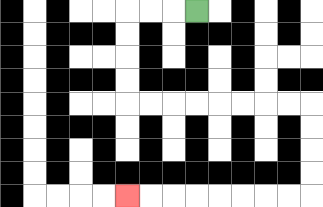{'start': '[8, 0]', 'end': '[5, 8]', 'path_directions': 'L,L,L,D,D,D,D,R,R,R,R,R,R,R,R,D,D,D,D,L,L,L,L,L,L,L,L', 'path_coordinates': '[[8, 0], [7, 0], [6, 0], [5, 0], [5, 1], [5, 2], [5, 3], [5, 4], [6, 4], [7, 4], [8, 4], [9, 4], [10, 4], [11, 4], [12, 4], [13, 4], [13, 5], [13, 6], [13, 7], [13, 8], [12, 8], [11, 8], [10, 8], [9, 8], [8, 8], [7, 8], [6, 8], [5, 8]]'}